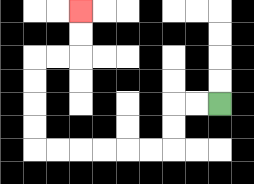{'start': '[9, 4]', 'end': '[3, 0]', 'path_directions': 'L,L,D,D,L,L,L,L,L,L,U,U,U,U,R,R,U,U', 'path_coordinates': '[[9, 4], [8, 4], [7, 4], [7, 5], [7, 6], [6, 6], [5, 6], [4, 6], [3, 6], [2, 6], [1, 6], [1, 5], [1, 4], [1, 3], [1, 2], [2, 2], [3, 2], [3, 1], [3, 0]]'}